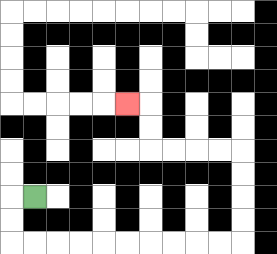{'start': '[1, 8]', 'end': '[5, 4]', 'path_directions': 'L,D,D,R,R,R,R,R,R,R,R,R,R,U,U,U,U,L,L,L,L,U,U,L', 'path_coordinates': '[[1, 8], [0, 8], [0, 9], [0, 10], [1, 10], [2, 10], [3, 10], [4, 10], [5, 10], [6, 10], [7, 10], [8, 10], [9, 10], [10, 10], [10, 9], [10, 8], [10, 7], [10, 6], [9, 6], [8, 6], [7, 6], [6, 6], [6, 5], [6, 4], [5, 4]]'}